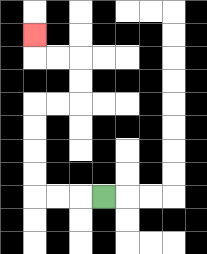{'start': '[4, 8]', 'end': '[1, 1]', 'path_directions': 'L,L,L,U,U,U,U,R,R,U,U,L,L,U', 'path_coordinates': '[[4, 8], [3, 8], [2, 8], [1, 8], [1, 7], [1, 6], [1, 5], [1, 4], [2, 4], [3, 4], [3, 3], [3, 2], [2, 2], [1, 2], [1, 1]]'}